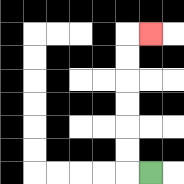{'start': '[6, 7]', 'end': '[6, 1]', 'path_directions': 'L,U,U,U,U,U,U,R', 'path_coordinates': '[[6, 7], [5, 7], [5, 6], [5, 5], [5, 4], [5, 3], [5, 2], [5, 1], [6, 1]]'}